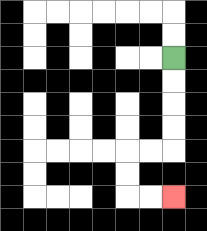{'start': '[7, 2]', 'end': '[7, 8]', 'path_directions': 'D,D,D,D,L,L,D,D,R,R', 'path_coordinates': '[[7, 2], [7, 3], [7, 4], [7, 5], [7, 6], [6, 6], [5, 6], [5, 7], [5, 8], [6, 8], [7, 8]]'}